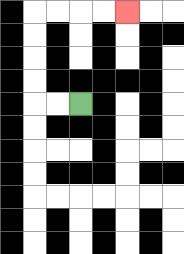{'start': '[3, 4]', 'end': '[5, 0]', 'path_directions': 'L,L,U,U,U,U,R,R,R,R', 'path_coordinates': '[[3, 4], [2, 4], [1, 4], [1, 3], [1, 2], [1, 1], [1, 0], [2, 0], [3, 0], [4, 0], [5, 0]]'}